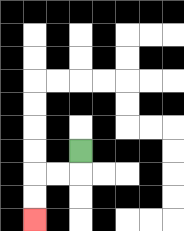{'start': '[3, 6]', 'end': '[1, 9]', 'path_directions': 'D,L,L,D,D', 'path_coordinates': '[[3, 6], [3, 7], [2, 7], [1, 7], [1, 8], [1, 9]]'}